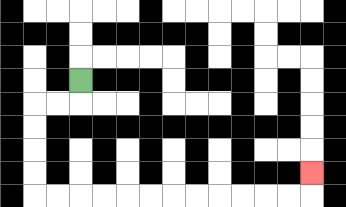{'start': '[3, 3]', 'end': '[13, 7]', 'path_directions': 'D,L,L,D,D,D,D,R,R,R,R,R,R,R,R,R,R,R,R,U', 'path_coordinates': '[[3, 3], [3, 4], [2, 4], [1, 4], [1, 5], [1, 6], [1, 7], [1, 8], [2, 8], [3, 8], [4, 8], [5, 8], [6, 8], [7, 8], [8, 8], [9, 8], [10, 8], [11, 8], [12, 8], [13, 8], [13, 7]]'}